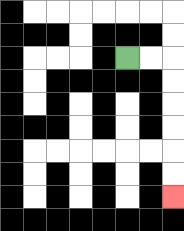{'start': '[5, 2]', 'end': '[7, 8]', 'path_directions': 'R,R,D,D,D,D,D,D', 'path_coordinates': '[[5, 2], [6, 2], [7, 2], [7, 3], [7, 4], [7, 5], [7, 6], [7, 7], [7, 8]]'}